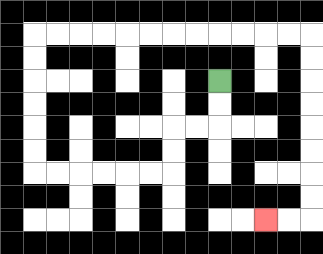{'start': '[9, 3]', 'end': '[11, 9]', 'path_directions': 'D,D,L,L,D,D,L,L,L,L,L,L,U,U,U,U,U,U,R,R,R,R,R,R,R,R,R,R,R,R,D,D,D,D,D,D,D,D,L,L', 'path_coordinates': '[[9, 3], [9, 4], [9, 5], [8, 5], [7, 5], [7, 6], [7, 7], [6, 7], [5, 7], [4, 7], [3, 7], [2, 7], [1, 7], [1, 6], [1, 5], [1, 4], [1, 3], [1, 2], [1, 1], [2, 1], [3, 1], [4, 1], [5, 1], [6, 1], [7, 1], [8, 1], [9, 1], [10, 1], [11, 1], [12, 1], [13, 1], [13, 2], [13, 3], [13, 4], [13, 5], [13, 6], [13, 7], [13, 8], [13, 9], [12, 9], [11, 9]]'}